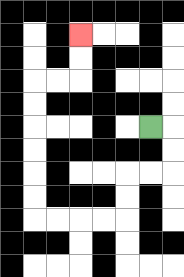{'start': '[6, 5]', 'end': '[3, 1]', 'path_directions': 'R,D,D,L,L,D,D,L,L,L,L,U,U,U,U,U,U,R,R,U,U', 'path_coordinates': '[[6, 5], [7, 5], [7, 6], [7, 7], [6, 7], [5, 7], [5, 8], [5, 9], [4, 9], [3, 9], [2, 9], [1, 9], [1, 8], [1, 7], [1, 6], [1, 5], [1, 4], [1, 3], [2, 3], [3, 3], [3, 2], [3, 1]]'}